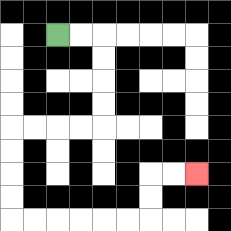{'start': '[2, 1]', 'end': '[8, 7]', 'path_directions': 'R,R,D,D,D,D,L,L,L,L,D,D,D,D,R,R,R,R,R,R,U,U,R,R', 'path_coordinates': '[[2, 1], [3, 1], [4, 1], [4, 2], [4, 3], [4, 4], [4, 5], [3, 5], [2, 5], [1, 5], [0, 5], [0, 6], [0, 7], [0, 8], [0, 9], [1, 9], [2, 9], [3, 9], [4, 9], [5, 9], [6, 9], [6, 8], [6, 7], [7, 7], [8, 7]]'}